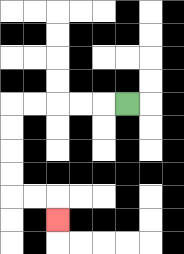{'start': '[5, 4]', 'end': '[2, 9]', 'path_directions': 'L,L,L,L,L,D,D,D,D,R,R,D', 'path_coordinates': '[[5, 4], [4, 4], [3, 4], [2, 4], [1, 4], [0, 4], [0, 5], [0, 6], [0, 7], [0, 8], [1, 8], [2, 8], [2, 9]]'}